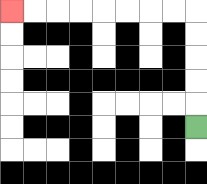{'start': '[8, 5]', 'end': '[0, 0]', 'path_directions': 'U,U,U,U,U,L,L,L,L,L,L,L,L', 'path_coordinates': '[[8, 5], [8, 4], [8, 3], [8, 2], [8, 1], [8, 0], [7, 0], [6, 0], [5, 0], [4, 0], [3, 0], [2, 0], [1, 0], [0, 0]]'}